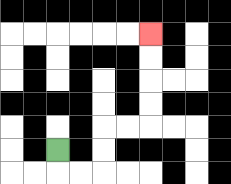{'start': '[2, 6]', 'end': '[6, 1]', 'path_directions': 'D,R,R,U,U,R,R,U,U,U,U', 'path_coordinates': '[[2, 6], [2, 7], [3, 7], [4, 7], [4, 6], [4, 5], [5, 5], [6, 5], [6, 4], [6, 3], [6, 2], [6, 1]]'}